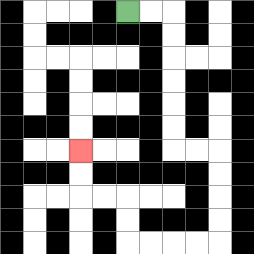{'start': '[5, 0]', 'end': '[3, 6]', 'path_directions': 'R,R,D,D,D,D,D,D,R,R,D,D,D,D,L,L,L,L,U,U,L,L,U,U', 'path_coordinates': '[[5, 0], [6, 0], [7, 0], [7, 1], [7, 2], [7, 3], [7, 4], [7, 5], [7, 6], [8, 6], [9, 6], [9, 7], [9, 8], [9, 9], [9, 10], [8, 10], [7, 10], [6, 10], [5, 10], [5, 9], [5, 8], [4, 8], [3, 8], [3, 7], [3, 6]]'}